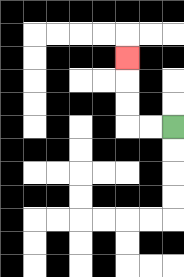{'start': '[7, 5]', 'end': '[5, 2]', 'path_directions': 'L,L,U,U,U', 'path_coordinates': '[[7, 5], [6, 5], [5, 5], [5, 4], [5, 3], [5, 2]]'}